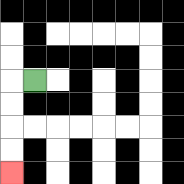{'start': '[1, 3]', 'end': '[0, 7]', 'path_directions': 'L,D,D,D,D', 'path_coordinates': '[[1, 3], [0, 3], [0, 4], [0, 5], [0, 6], [0, 7]]'}